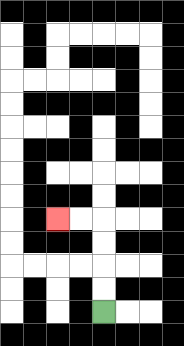{'start': '[4, 13]', 'end': '[2, 9]', 'path_directions': 'U,U,U,U,L,L', 'path_coordinates': '[[4, 13], [4, 12], [4, 11], [4, 10], [4, 9], [3, 9], [2, 9]]'}